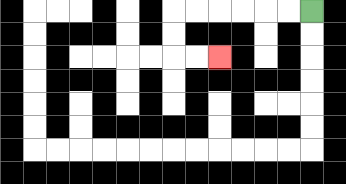{'start': '[13, 0]', 'end': '[9, 2]', 'path_directions': 'L,L,L,L,L,L,D,D,R,R', 'path_coordinates': '[[13, 0], [12, 0], [11, 0], [10, 0], [9, 0], [8, 0], [7, 0], [7, 1], [7, 2], [8, 2], [9, 2]]'}